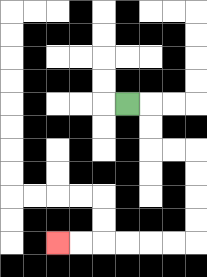{'start': '[5, 4]', 'end': '[2, 10]', 'path_directions': 'R,D,D,R,R,D,D,D,D,L,L,L,L,L,L', 'path_coordinates': '[[5, 4], [6, 4], [6, 5], [6, 6], [7, 6], [8, 6], [8, 7], [8, 8], [8, 9], [8, 10], [7, 10], [6, 10], [5, 10], [4, 10], [3, 10], [2, 10]]'}